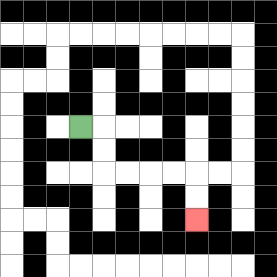{'start': '[3, 5]', 'end': '[8, 9]', 'path_directions': 'R,D,D,R,R,R,R,D,D', 'path_coordinates': '[[3, 5], [4, 5], [4, 6], [4, 7], [5, 7], [6, 7], [7, 7], [8, 7], [8, 8], [8, 9]]'}